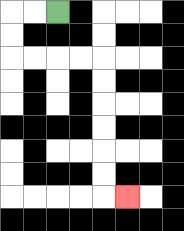{'start': '[2, 0]', 'end': '[5, 8]', 'path_directions': 'L,L,D,D,R,R,R,R,D,D,D,D,D,D,R', 'path_coordinates': '[[2, 0], [1, 0], [0, 0], [0, 1], [0, 2], [1, 2], [2, 2], [3, 2], [4, 2], [4, 3], [4, 4], [4, 5], [4, 6], [4, 7], [4, 8], [5, 8]]'}